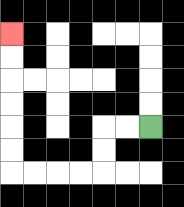{'start': '[6, 5]', 'end': '[0, 1]', 'path_directions': 'L,L,D,D,L,L,L,L,U,U,U,U,U,U', 'path_coordinates': '[[6, 5], [5, 5], [4, 5], [4, 6], [4, 7], [3, 7], [2, 7], [1, 7], [0, 7], [0, 6], [0, 5], [0, 4], [0, 3], [0, 2], [0, 1]]'}